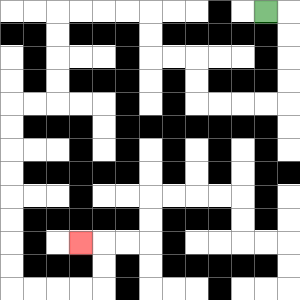{'start': '[11, 0]', 'end': '[3, 10]', 'path_directions': 'R,D,D,D,D,L,L,L,L,U,U,L,L,U,U,L,L,L,L,D,D,D,D,L,L,D,D,D,D,D,D,D,D,R,R,R,R,U,U,L', 'path_coordinates': '[[11, 0], [12, 0], [12, 1], [12, 2], [12, 3], [12, 4], [11, 4], [10, 4], [9, 4], [8, 4], [8, 3], [8, 2], [7, 2], [6, 2], [6, 1], [6, 0], [5, 0], [4, 0], [3, 0], [2, 0], [2, 1], [2, 2], [2, 3], [2, 4], [1, 4], [0, 4], [0, 5], [0, 6], [0, 7], [0, 8], [0, 9], [0, 10], [0, 11], [0, 12], [1, 12], [2, 12], [3, 12], [4, 12], [4, 11], [4, 10], [3, 10]]'}